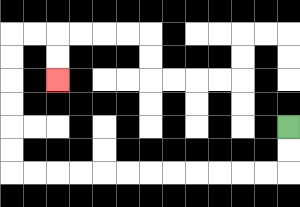{'start': '[12, 5]', 'end': '[2, 3]', 'path_directions': 'D,D,L,L,L,L,L,L,L,L,L,L,L,L,U,U,U,U,U,U,R,R,D,D', 'path_coordinates': '[[12, 5], [12, 6], [12, 7], [11, 7], [10, 7], [9, 7], [8, 7], [7, 7], [6, 7], [5, 7], [4, 7], [3, 7], [2, 7], [1, 7], [0, 7], [0, 6], [0, 5], [0, 4], [0, 3], [0, 2], [0, 1], [1, 1], [2, 1], [2, 2], [2, 3]]'}